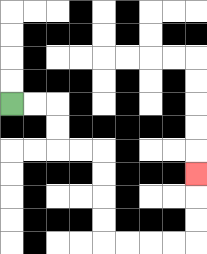{'start': '[0, 4]', 'end': '[8, 7]', 'path_directions': 'R,R,D,D,R,R,D,D,D,D,R,R,R,R,U,U,U', 'path_coordinates': '[[0, 4], [1, 4], [2, 4], [2, 5], [2, 6], [3, 6], [4, 6], [4, 7], [4, 8], [4, 9], [4, 10], [5, 10], [6, 10], [7, 10], [8, 10], [8, 9], [8, 8], [8, 7]]'}